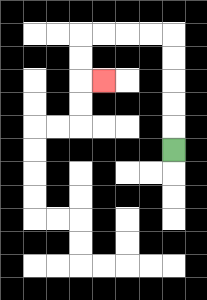{'start': '[7, 6]', 'end': '[4, 3]', 'path_directions': 'U,U,U,U,U,L,L,L,L,D,D,R', 'path_coordinates': '[[7, 6], [7, 5], [7, 4], [7, 3], [7, 2], [7, 1], [6, 1], [5, 1], [4, 1], [3, 1], [3, 2], [3, 3], [4, 3]]'}